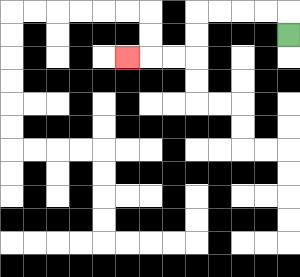{'start': '[12, 1]', 'end': '[5, 2]', 'path_directions': 'U,L,L,L,L,D,D,L,L,L', 'path_coordinates': '[[12, 1], [12, 0], [11, 0], [10, 0], [9, 0], [8, 0], [8, 1], [8, 2], [7, 2], [6, 2], [5, 2]]'}